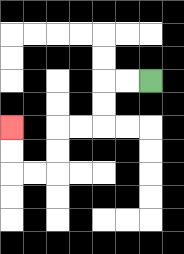{'start': '[6, 3]', 'end': '[0, 5]', 'path_directions': 'L,L,D,D,L,L,D,D,L,L,U,U', 'path_coordinates': '[[6, 3], [5, 3], [4, 3], [4, 4], [4, 5], [3, 5], [2, 5], [2, 6], [2, 7], [1, 7], [0, 7], [0, 6], [0, 5]]'}